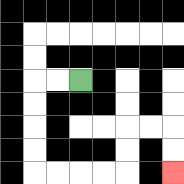{'start': '[3, 3]', 'end': '[7, 7]', 'path_directions': 'L,L,D,D,D,D,R,R,R,R,U,U,R,R,D,D', 'path_coordinates': '[[3, 3], [2, 3], [1, 3], [1, 4], [1, 5], [1, 6], [1, 7], [2, 7], [3, 7], [4, 7], [5, 7], [5, 6], [5, 5], [6, 5], [7, 5], [7, 6], [7, 7]]'}